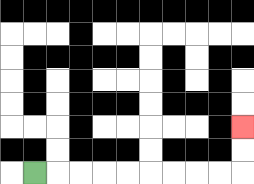{'start': '[1, 7]', 'end': '[10, 5]', 'path_directions': 'R,R,R,R,R,R,R,R,R,U,U', 'path_coordinates': '[[1, 7], [2, 7], [3, 7], [4, 7], [5, 7], [6, 7], [7, 7], [8, 7], [9, 7], [10, 7], [10, 6], [10, 5]]'}